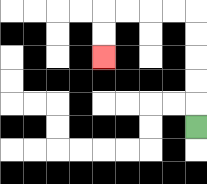{'start': '[8, 5]', 'end': '[4, 2]', 'path_directions': 'U,U,U,U,U,L,L,L,L,D,D', 'path_coordinates': '[[8, 5], [8, 4], [8, 3], [8, 2], [8, 1], [8, 0], [7, 0], [6, 0], [5, 0], [4, 0], [4, 1], [4, 2]]'}